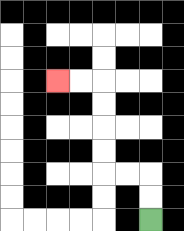{'start': '[6, 9]', 'end': '[2, 3]', 'path_directions': 'U,U,L,L,U,U,U,U,L,L', 'path_coordinates': '[[6, 9], [6, 8], [6, 7], [5, 7], [4, 7], [4, 6], [4, 5], [4, 4], [4, 3], [3, 3], [2, 3]]'}